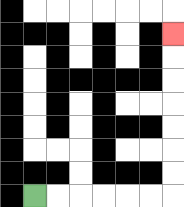{'start': '[1, 8]', 'end': '[7, 1]', 'path_directions': 'R,R,R,R,R,R,U,U,U,U,U,U,U', 'path_coordinates': '[[1, 8], [2, 8], [3, 8], [4, 8], [5, 8], [6, 8], [7, 8], [7, 7], [7, 6], [7, 5], [7, 4], [7, 3], [7, 2], [7, 1]]'}